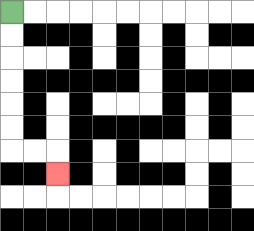{'start': '[0, 0]', 'end': '[2, 7]', 'path_directions': 'D,D,D,D,D,D,R,R,D', 'path_coordinates': '[[0, 0], [0, 1], [0, 2], [0, 3], [0, 4], [0, 5], [0, 6], [1, 6], [2, 6], [2, 7]]'}